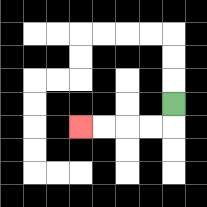{'start': '[7, 4]', 'end': '[3, 5]', 'path_directions': 'D,L,L,L,L', 'path_coordinates': '[[7, 4], [7, 5], [6, 5], [5, 5], [4, 5], [3, 5]]'}